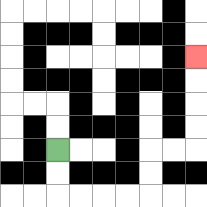{'start': '[2, 6]', 'end': '[8, 2]', 'path_directions': 'D,D,R,R,R,R,U,U,R,R,U,U,U,U', 'path_coordinates': '[[2, 6], [2, 7], [2, 8], [3, 8], [4, 8], [5, 8], [6, 8], [6, 7], [6, 6], [7, 6], [8, 6], [8, 5], [8, 4], [8, 3], [8, 2]]'}